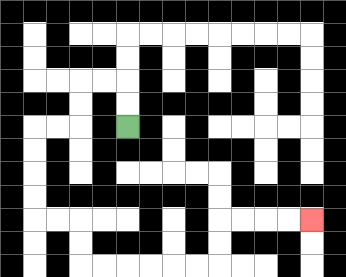{'start': '[5, 5]', 'end': '[13, 9]', 'path_directions': 'U,U,L,L,D,D,L,L,D,D,D,D,R,R,D,D,R,R,R,R,R,R,U,U,R,R,R,R', 'path_coordinates': '[[5, 5], [5, 4], [5, 3], [4, 3], [3, 3], [3, 4], [3, 5], [2, 5], [1, 5], [1, 6], [1, 7], [1, 8], [1, 9], [2, 9], [3, 9], [3, 10], [3, 11], [4, 11], [5, 11], [6, 11], [7, 11], [8, 11], [9, 11], [9, 10], [9, 9], [10, 9], [11, 9], [12, 9], [13, 9]]'}